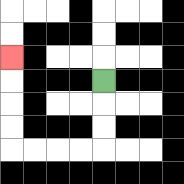{'start': '[4, 3]', 'end': '[0, 2]', 'path_directions': 'D,D,D,L,L,L,L,U,U,U,U', 'path_coordinates': '[[4, 3], [4, 4], [4, 5], [4, 6], [3, 6], [2, 6], [1, 6], [0, 6], [0, 5], [0, 4], [0, 3], [0, 2]]'}